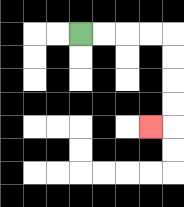{'start': '[3, 1]', 'end': '[6, 5]', 'path_directions': 'R,R,R,R,D,D,D,D,L', 'path_coordinates': '[[3, 1], [4, 1], [5, 1], [6, 1], [7, 1], [7, 2], [7, 3], [7, 4], [7, 5], [6, 5]]'}